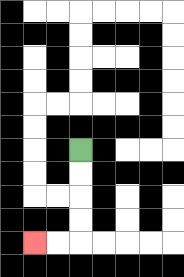{'start': '[3, 6]', 'end': '[1, 10]', 'path_directions': 'D,D,D,D,L,L', 'path_coordinates': '[[3, 6], [3, 7], [3, 8], [3, 9], [3, 10], [2, 10], [1, 10]]'}